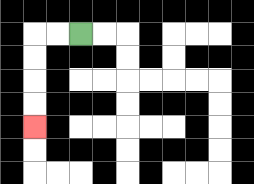{'start': '[3, 1]', 'end': '[1, 5]', 'path_directions': 'L,L,D,D,D,D', 'path_coordinates': '[[3, 1], [2, 1], [1, 1], [1, 2], [1, 3], [1, 4], [1, 5]]'}